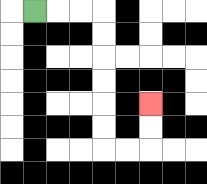{'start': '[1, 0]', 'end': '[6, 4]', 'path_directions': 'R,R,R,D,D,D,D,D,D,R,R,U,U', 'path_coordinates': '[[1, 0], [2, 0], [3, 0], [4, 0], [4, 1], [4, 2], [4, 3], [4, 4], [4, 5], [4, 6], [5, 6], [6, 6], [6, 5], [6, 4]]'}